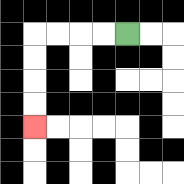{'start': '[5, 1]', 'end': '[1, 5]', 'path_directions': 'L,L,L,L,D,D,D,D', 'path_coordinates': '[[5, 1], [4, 1], [3, 1], [2, 1], [1, 1], [1, 2], [1, 3], [1, 4], [1, 5]]'}